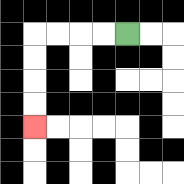{'start': '[5, 1]', 'end': '[1, 5]', 'path_directions': 'L,L,L,L,D,D,D,D', 'path_coordinates': '[[5, 1], [4, 1], [3, 1], [2, 1], [1, 1], [1, 2], [1, 3], [1, 4], [1, 5]]'}